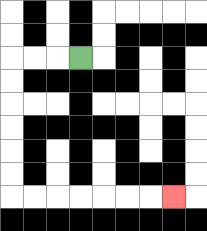{'start': '[3, 2]', 'end': '[7, 8]', 'path_directions': 'L,L,L,D,D,D,D,D,D,R,R,R,R,R,R,R', 'path_coordinates': '[[3, 2], [2, 2], [1, 2], [0, 2], [0, 3], [0, 4], [0, 5], [0, 6], [0, 7], [0, 8], [1, 8], [2, 8], [3, 8], [4, 8], [5, 8], [6, 8], [7, 8]]'}